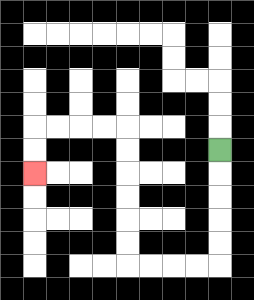{'start': '[9, 6]', 'end': '[1, 7]', 'path_directions': 'D,D,D,D,D,L,L,L,L,U,U,U,U,U,U,L,L,L,L,D,D', 'path_coordinates': '[[9, 6], [9, 7], [9, 8], [9, 9], [9, 10], [9, 11], [8, 11], [7, 11], [6, 11], [5, 11], [5, 10], [5, 9], [5, 8], [5, 7], [5, 6], [5, 5], [4, 5], [3, 5], [2, 5], [1, 5], [1, 6], [1, 7]]'}